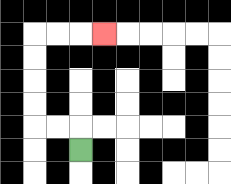{'start': '[3, 6]', 'end': '[4, 1]', 'path_directions': 'U,L,L,U,U,U,U,R,R,R', 'path_coordinates': '[[3, 6], [3, 5], [2, 5], [1, 5], [1, 4], [1, 3], [1, 2], [1, 1], [2, 1], [3, 1], [4, 1]]'}